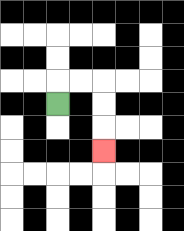{'start': '[2, 4]', 'end': '[4, 6]', 'path_directions': 'U,R,R,D,D,D', 'path_coordinates': '[[2, 4], [2, 3], [3, 3], [4, 3], [4, 4], [4, 5], [4, 6]]'}